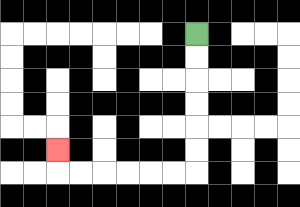{'start': '[8, 1]', 'end': '[2, 6]', 'path_directions': 'D,D,D,D,D,D,L,L,L,L,L,L,U', 'path_coordinates': '[[8, 1], [8, 2], [8, 3], [8, 4], [8, 5], [8, 6], [8, 7], [7, 7], [6, 7], [5, 7], [4, 7], [3, 7], [2, 7], [2, 6]]'}